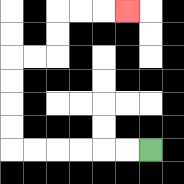{'start': '[6, 6]', 'end': '[5, 0]', 'path_directions': 'L,L,L,L,L,L,U,U,U,U,R,R,U,U,R,R,R', 'path_coordinates': '[[6, 6], [5, 6], [4, 6], [3, 6], [2, 6], [1, 6], [0, 6], [0, 5], [0, 4], [0, 3], [0, 2], [1, 2], [2, 2], [2, 1], [2, 0], [3, 0], [4, 0], [5, 0]]'}